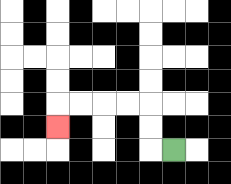{'start': '[7, 6]', 'end': '[2, 5]', 'path_directions': 'L,U,U,L,L,L,L,D', 'path_coordinates': '[[7, 6], [6, 6], [6, 5], [6, 4], [5, 4], [4, 4], [3, 4], [2, 4], [2, 5]]'}